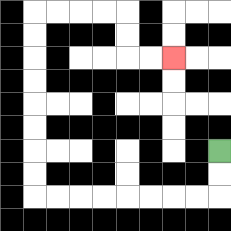{'start': '[9, 6]', 'end': '[7, 2]', 'path_directions': 'D,D,L,L,L,L,L,L,L,L,U,U,U,U,U,U,U,U,R,R,R,R,D,D,R,R', 'path_coordinates': '[[9, 6], [9, 7], [9, 8], [8, 8], [7, 8], [6, 8], [5, 8], [4, 8], [3, 8], [2, 8], [1, 8], [1, 7], [1, 6], [1, 5], [1, 4], [1, 3], [1, 2], [1, 1], [1, 0], [2, 0], [3, 0], [4, 0], [5, 0], [5, 1], [5, 2], [6, 2], [7, 2]]'}